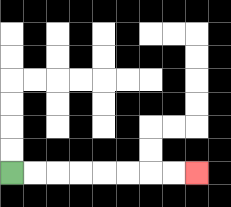{'start': '[0, 7]', 'end': '[8, 7]', 'path_directions': 'R,R,R,R,R,R,R,R', 'path_coordinates': '[[0, 7], [1, 7], [2, 7], [3, 7], [4, 7], [5, 7], [6, 7], [7, 7], [8, 7]]'}